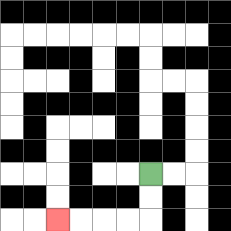{'start': '[6, 7]', 'end': '[2, 9]', 'path_directions': 'D,D,L,L,L,L', 'path_coordinates': '[[6, 7], [6, 8], [6, 9], [5, 9], [4, 9], [3, 9], [2, 9]]'}